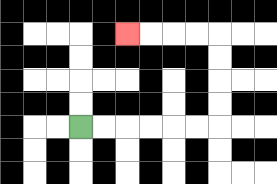{'start': '[3, 5]', 'end': '[5, 1]', 'path_directions': 'R,R,R,R,R,R,U,U,U,U,L,L,L,L', 'path_coordinates': '[[3, 5], [4, 5], [5, 5], [6, 5], [7, 5], [8, 5], [9, 5], [9, 4], [9, 3], [9, 2], [9, 1], [8, 1], [7, 1], [6, 1], [5, 1]]'}